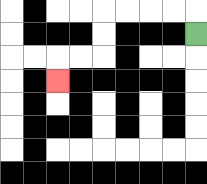{'start': '[8, 1]', 'end': '[2, 3]', 'path_directions': 'U,L,L,L,L,D,D,L,L,D', 'path_coordinates': '[[8, 1], [8, 0], [7, 0], [6, 0], [5, 0], [4, 0], [4, 1], [4, 2], [3, 2], [2, 2], [2, 3]]'}